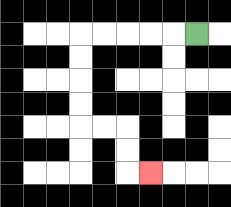{'start': '[8, 1]', 'end': '[6, 7]', 'path_directions': 'L,L,L,L,L,D,D,D,D,R,R,D,D,R', 'path_coordinates': '[[8, 1], [7, 1], [6, 1], [5, 1], [4, 1], [3, 1], [3, 2], [3, 3], [3, 4], [3, 5], [4, 5], [5, 5], [5, 6], [5, 7], [6, 7]]'}